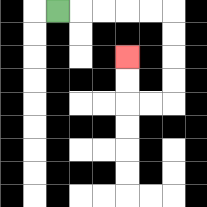{'start': '[2, 0]', 'end': '[5, 2]', 'path_directions': 'R,R,R,R,R,D,D,D,D,L,L,U,U', 'path_coordinates': '[[2, 0], [3, 0], [4, 0], [5, 0], [6, 0], [7, 0], [7, 1], [7, 2], [7, 3], [7, 4], [6, 4], [5, 4], [5, 3], [5, 2]]'}